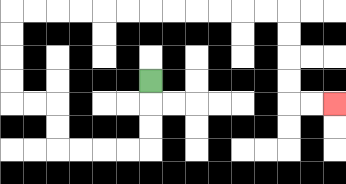{'start': '[6, 3]', 'end': '[14, 4]', 'path_directions': 'D,D,D,L,L,L,L,U,U,L,L,U,U,U,U,R,R,R,R,R,R,R,R,R,R,R,R,D,D,D,D,R,R', 'path_coordinates': '[[6, 3], [6, 4], [6, 5], [6, 6], [5, 6], [4, 6], [3, 6], [2, 6], [2, 5], [2, 4], [1, 4], [0, 4], [0, 3], [0, 2], [0, 1], [0, 0], [1, 0], [2, 0], [3, 0], [4, 0], [5, 0], [6, 0], [7, 0], [8, 0], [9, 0], [10, 0], [11, 0], [12, 0], [12, 1], [12, 2], [12, 3], [12, 4], [13, 4], [14, 4]]'}